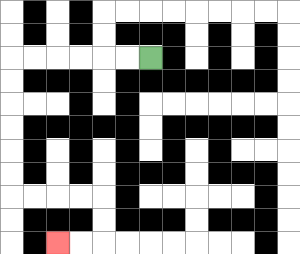{'start': '[6, 2]', 'end': '[2, 10]', 'path_directions': 'L,L,L,L,L,L,D,D,D,D,D,D,R,R,R,R,D,D,L,L', 'path_coordinates': '[[6, 2], [5, 2], [4, 2], [3, 2], [2, 2], [1, 2], [0, 2], [0, 3], [0, 4], [0, 5], [0, 6], [0, 7], [0, 8], [1, 8], [2, 8], [3, 8], [4, 8], [4, 9], [4, 10], [3, 10], [2, 10]]'}